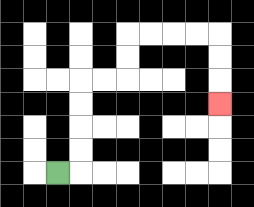{'start': '[2, 7]', 'end': '[9, 4]', 'path_directions': 'R,U,U,U,U,R,R,U,U,R,R,R,R,D,D,D', 'path_coordinates': '[[2, 7], [3, 7], [3, 6], [3, 5], [3, 4], [3, 3], [4, 3], [5, 3], [5, 2], [5, 1], [6, 1], [7, 1], [8, 1], [9, 1], [9, 2], [9, 3], [9, 4]]'}